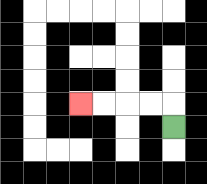{'start': '[7, 5]', 'end': '[3, 4]', 'path_directions': 'U,L,L,L,L', 'path_coordinates': '[[7, 5], [7, 4], [6, 4], [5, 4], [4, 4], [3, 4]]'}